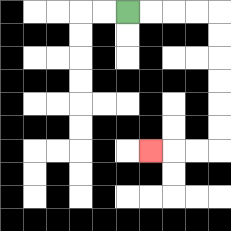{'start': '[5, 0]', 'end': '[6, 6]', 'path_directions': 'R,R,R,R,D,D,D,D,D,D,L,L,L', 'path_coordinates': '[[5, 0], [6, 0], [7, 0], [8, 0], [9, 0], [9, 1], [9, 2], [9, 3], [9, 4], [9, 5], [9, 6], [8, 6], [7, 6], [6, 6]]'}